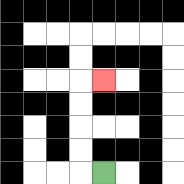{'start': '[4, 7]', 'end': '[4, 3]', 'path_directions': 'L,U,U,U,U,R', 'path_coordinates': '[[4, 7], [3, 7], [3, 6], [3, 5], [3, 4], [3, 3], [4, 3]]'}